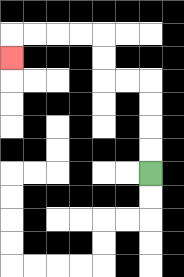{'start': '[6, 7]', 'end': '[0, 2]', 'path_directions': 'U,U,U,U,L,L,U,U,L,L,L,L,D', 'path_coordinates': '[[6, 7], [6, 6], [6, 5], [6, 4], [6, 3], [5, 3], [4, 3], [4, 2], [4, 1], [3, 1], [2, 1], [1, 1], [0, 1], [0, 2]]'}